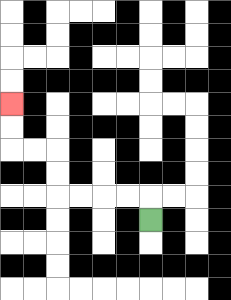{'start': '[6, 9]', 'end': '[0, 4]', 'path_directions': 'U,L,L,L,L,U,U,L,L,U,U', 'path_coordinates': '[[6, 9], [6, 8], [5, 8], [4, 8], [3, 8], [2, 8], [2, 7], [2, 6], [1, 6], [0, 6], [0, 5], [0, 4]]'}